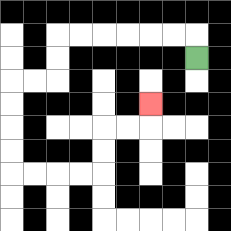{'start': '[8, 2]', 'end': '[6, 4]', 'path_directions': 'U,L,L,L,L,L,L,D,D,L,L,D,D,D,D,R,R,R,R,U,U,R,R,U', 'path_coordinates': '[[8, 2], [8, 1], [7, 1], [6, 1], [5, 1], [4, 1], [3, 1], [2, 1], [2, 2], [2, 3], [1, 3], [0, 3], [0, 4], [0, 5], [0, 6], [0, 7], [1, 7], [2, 7], [3, 7], [4, 7], [4, 6], [4, 5], [5, 5], [6, 5], [6, 4]]'}